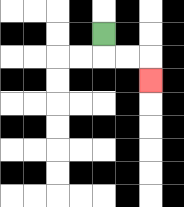{'start': '[4, 1]', 'end': '[6, 3]', 'path_directions': 'D,R,R,D', 'path_coordinates': '[[4, 1], [4, 2], [5, 2], [6, 2], [6, 3]]'}